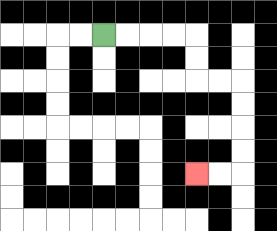{'start': '[4, 1]', 'end': '[8, 7]', 'path_directions': 'R,R,R,R,D,D,R,R,D,D,D,D,L,L', 'path_coordinates': '[[4, 1], [5, 1], [6, 1], [7, 1], [8, 1], [8, 2], [8, 3], [9, 3], [10, 3], [10, 4], [10, 5], [10, 6], [10, 7], [9, 7], [8, 7]]'}